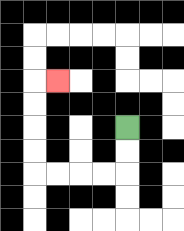{'start': '[5, 5]', 'end': '[2, 3]', 'path_directions': 'D,D,L,L,L,L,U,U,U,U,R', 'path_coordinates': '[[5, 5], [5, 6], [5, 7], [4, 7], [3, 7], [2, 7], [1, 7], [1, 6], [1, 5], [1, 4], [1, 3], [2, 3]]'}